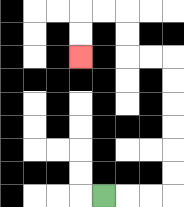{'start': '[4, 8]', 'end': '[3, 2]', 'path_directions': 'R,R,R,U,U,U,U,U,U,L,L,U,U,L,L,D,D', 'path_coordinates': '[[4, 8], [5, 8], [6, 8], [7, 8], [7, 7], [7, 6], [7, 5], [7, 4], [7, 3], [7, 2], [6, 2], [5, 2], [5, 1], [5, 0], [4, 0], [3, 0], [3, 1], [3, 2]]'}